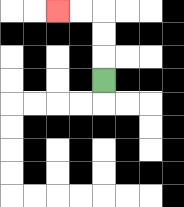{'start': '[4, 3]', 'end': '[2, 0]', 'path_directions': 'U,U,U,L,L', 'path_coordinates': '[[4, 3], [4, 2], [4, 1], [4, 0], [3, 0], [2, 0]]'}